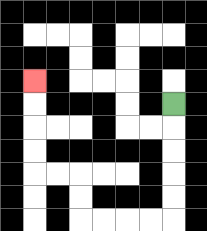{'start': '[7, 4]', 'end': '[1, 3]', 'path_directions': 'D,D,D,D,D,L,L,L,L,U,U,L,L,U,U,U,U', 'path_coordinates': '[[7, 4], [7, 5], [7, 6], [7, 7], [7, 8], [7, 9], [6, 9], [5, 9], [4, 9], [3, 9], [3, 8], [3, 7], [2, 7], [1, 7], [1, 6], [1, 5], [1, 4], [1, 3]]'}